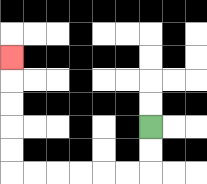{'start': '[6, 5]', 'end': '[0, 2]', 'path_directions': 'D,D,L,L,L,L,L,L,U,U,U,U,U', 'path_coordinates': '[[6, 5], [6, 6], [6, 7], [5, 7], [4, 7], [3, 7], [2, 7], [1, 7], [0, 7], [0, 6], [0, 5], [0, 4], [0, 3], [0, 2]]'}